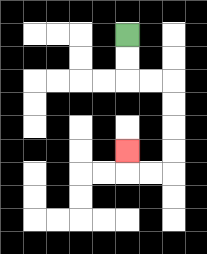{'start': '[5, 1]', 'end': '[5, 6]', 'path_directions': 'D,D,R,R,D,D,D,D,L,L,U', 'path_coordinates': '[[5, 1], [5, 2], [5, 3], [6, 3], [7, 3], [7, 4], [7, 5], [7, 6], [7, 7], [6, 7], [5, 7], [5, 6]]'}